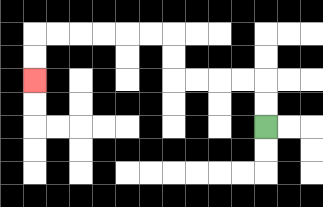{'start': '[11, 5]', 'end': '[1, 3]', 'path_directions': 'U,U,L,L,L,L,U,U,L,L,L,L,L,L,D,D', 'path_coordinates': '[[11, 5], [11, 4], [11, 3], [10, 3], [9, 3], [8, 3], [7, 3], [7, 2], [7, 1], [6, 1], [5, 1], [4, 1], [3, 1], [2, 1], [1, 1], [1, 2], [1, 3]]'}